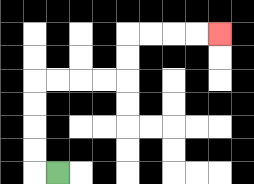{'start': '[2, 7]', 'end': '[9, 1]', 'path_directions': 'L,U,U,U,U,R,R,R,R,U,U,R,R,R,R', 'path_coordinates': '[[2, 7], [1, 7], [1, 6], [1, 5], [1, 4], [1, 3], [2, 3], [3, 3], [4, 3], [5, 3], [5, 2], [5, 1], [6, 1], [7, 1], [8, 1], [9, 1]]'}